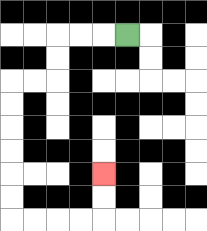{'start': '[5, 1]', 'end': '[4, 7]', 'path_directions': 'L,L,L,D,D,L,L,D,D,D,D,D,D,R,R,R,R,U,U', 'path_coordinates': '[[5, 1], [4, 1], [3, 1], [2, 1], [2, 2], [2, 3], [1, 3], [0, 3], [0, 4], [0, 5], [0, 6], [0, 7], [0, 8], [0, 9], [1, 9], [2, 9], [3, 9], [4, 9], [4, 8], [4, 7]]'}